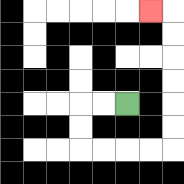{'start': '[5, 4]', 'end': '[6, 0]', 'path_directions': 'L,L,D,D,R,R,R,R,U,U,U,U,U,U,L', 'path_coordinates': '[[5, 4], [4, 4], [3, 4], [3, 5], [3, 6], [4, 6], [5, 6], [6, 6], [7, 6], [7, 5], [7, 4], [7, 3], [7, 2], [7, 1], [7, 0], [6, 0]]'}